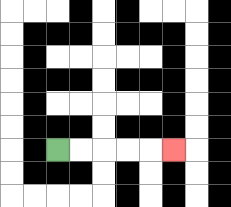{'start': '[2, 6]', 'end': '[7, 6]', 'path_directions': 'R,R,R,R,R', 'path_coordinates': '[[2, 6], [3, 6], [4, 6], [5, 6], [6, 6], [7, 6]]'}